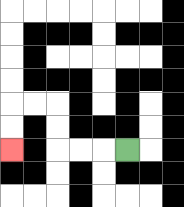{'start': '[5, 6]', 'end': '[0, 6]', 'path_directions': 'L,L,L,U,U,L,L,D,D', 'path_coordinates': '[[5, 6], [4, 6], [3, 6], [2, 6], [2, 5], [2, 4], [1, 4], [0, 4], [0, 5], [0, 6]]'}